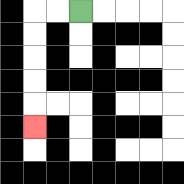{'start': '[3, 0]', 'end': '[1, 5]', 'path_directions': 'L,L,D,D,D,D,D', 'path_coordinates': '[[3, 0], [2, 0], [1, 0], [1, 1], [1, 2], [1, 3], [1, 4], [1, 5]]'}